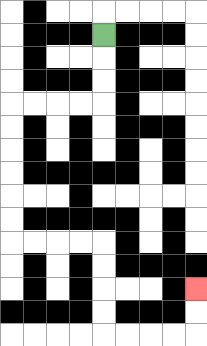{'start': '[4, 1]', 'end': '[8, 12]', 'path_directions': 'D,D,D,L,L,L,L,D,D,D,D,D,D,R,R,R,R,D,D,D,D,R,R,R,R,U,U', 'path_coordinates': '[[4, 1], [4, 2], [4, 3], [4, 4], [3, 4], [2, 4], [1, 4], [0, 4], [0, 5], [0, 6], [0, 7], [0, 8], [0, 9], [0, 10], [1, 10], [2, 10], [3, 10], [4, 10], [4, 11], [4, 12], [4, 13], [4, 14], [5, 14], [6, 14], [7, 14], [8, 14], [8, 13], [8, 12]]'}